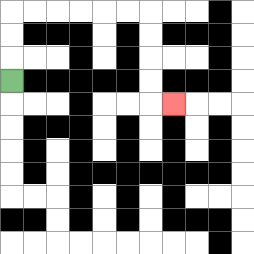{'start': '[0, 3]', 'end': '[7, 4]', 'path_directions': 'U,U,U,R,R,R,R,R,R,D,D,D,D,R', 'path_coordinates': '[[0, 3], [0, 2], [0, 1], [0, 0], [1, 0], [2, 0], [3, 0], [4, 0], [5, 0], [6, 0], [6, 1], [6, 2], [6, 3], [6, 4], [7, 4]]'}